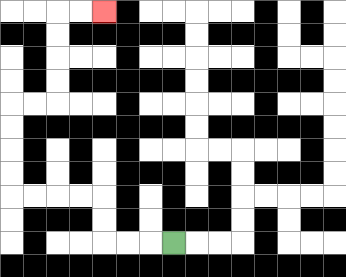{'start': '[7, 10]', 'end': '[4, 0]', 'path_directions': 'L,L,L,U,U,L,L,L,L,U,U,U,U,R,R,U,U,U,U,R,R', 'path_coordinates': '[[7, 10], [6, 10], [5, 10], [4, 10], [4, 9], [4, 8], [3, 8], [2, 8], [1, 8], [0, 8], [0, 7], [0, 6], [0, 5], [0, 4], [1, 4], [2, 4], [2, 3], [2, 2], [2, 1], [2, 0], [3, 0], [4, 0]]'}